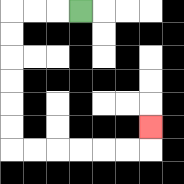{'start': '[3, 0]', 'end': '[6, 5]', 'path_directions': 'L,L,L,D,D,D,D,D,D,R,R,R,R,R,R,U', 'path_coordinates': '[[3, 0], [2, 0], [1, 0], [0, 0], [0, 1], [0, 2], [0, 3], [0, 4], [0, 5], [0, 6], [1, 6], [2, 6], [3, 6], [4, 6], [5, 6], [6, 6], [6, 5]]'}